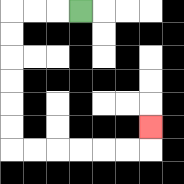{'start': '[3, 0]', 'end': '[6, 5]', 'path_directions': 'L,L,L,D,D,D,D,D,D,R,R,R,R,R,R,U', 'path_coordinates': '[[3, 0], [2, 0], [1, 0], [0, 0], [0, 1], [0, 2], [0, 3], [0, 4], [0, 5], [0, 6], [1, 6], [2, 6], [3, 6], [4, 6], [5, 6], [6, 6], [6, 5]]'}